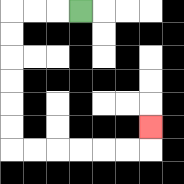{'start': '[3, 0]', 'end': '[6, 5]', 'path_directions': 'L,L,L,D,D,D,D,D,D,R,R,R,R,R,R,U', 'path_coordinates': '[[3, 0], [2, 0], [1, 0], [0, 0], [0, 1], [0, 2], [0, 3], [0, 4], [0, 5], [0, 6], [1, 6], [2, 6], [3, 6], [4, 6], [5, 6], [6, 6], [6, 5]]'}